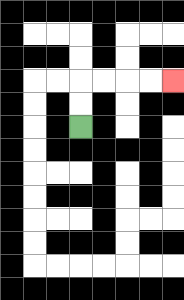{'start': '[3, 5]', 'end': '[7, 3]', 'path_directions': 'U,U,R,R,R,R', 'path_coordinates': '[[3, 5], [3, 4], [3, 3], [4, 3], [5, 3], [6, 3], [7, 3]]'}